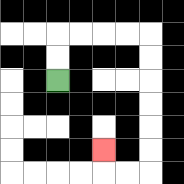{'start': '[2, 3]', 'end': '[4, 6]', 'path_directions': 'U,U,R,R,R,R,D,D,D,D,D,D,L,L,U', 'path_coordinates': '[[2, 3], [2, 2], [2, 1], [3, 1], [4, 1], [5, 1], [6, 1], [6, 2], [6, 3], [6, 4], [6, 5], [6, 6], [6, 7], [5, 7], [4, 7], [4, 6]]'}